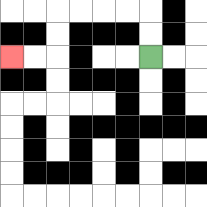{'start': '[6, 2]', 'end': '[0, 2]', 'path_directions': 'U,U,L,L,L,L,D,D,L,L', 'path_coordinates': '[[6, 2], [6, 1], [6, 0], [5, 0], [4, 0], [3, 0], [2, 0], [2, 1], [2, 2], [1, 2], [0, 2]]'}